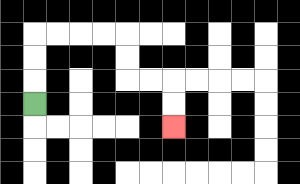{'start': '[1, 4]', 'end': '[7, 5]', 'path_directions': 'U,U,U,R,R,R,R,D,D,R,R,D,D', 'path_coordinates': '[[1, 4], [1, 3], [1, 2], [1, 1], [2, 1], [3, 1], [4, 1], [5, 1], [5, 2], [5, 3], [6, 3], [7, 3], [7, 4], [7, 5]]'}